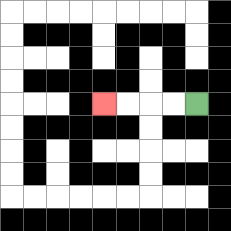{'start': '[8, 4]', 'end': '[4, 4]', 'path_directions': 'L,L,L,L', 'path_coordinates': '[[8, 4], [7, 4], [6, 4], [5, 4], [4, 4]]'}